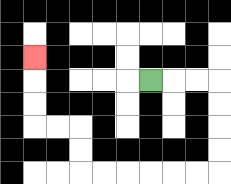{'start': '[6, 3]', 'end': '[1, 2]', 'path_directions': 'R,R,R,D,D,D,D,L,L,L,L,L,L,U,U,L,L,U,U,U', 'path_coordinates': '[[6, 3], [7, 3], [8, 3], [9, 3], [9, 4], [9, 5], [9, 6], [9, 7], [8, 7], [7, 7], [6, 7], [5, 7], [4, 7], [3, 7], [3, 6], [3, 5], [2, 5], [1, 5], [1, 4], [1, 3], [1, 2]]'}